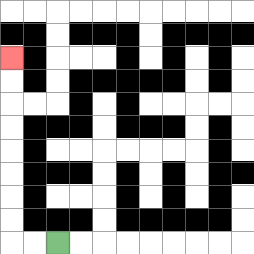{'start': '[2, 10]', 'end': '[0, 2]', 'path_directions': 'L,L,U,U,U,U,U,U,U,U', 'path_coordinates': '[[2, 10], [1, 10], [0, 10], [0, 9], [0, 8], [0, 7], [0, 6], [0, 5], [0, 4], [0, 3], [0, 2]]'}